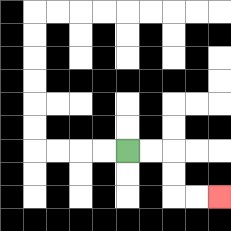{'start': '[5, 6]', 'end': '[9, 8]', 'path_directions': 'R,R,D,D,R,R', 'path_coordinates': '[[5, 6], [6, 6], [7, 6], [7, 7], [7, 8], [8, 8], [9, 8]]'}